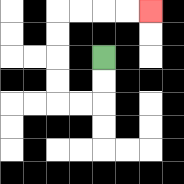{'start': '[4, 2]', 'end': '[6, 0]', 'path_directions': 'D,D,L,L,U,U,U,U,R,R,R,R', 'path_coordinates': '[[4, 2], [4, 3], [4, 4], [3, 4], [2, 4], [2, 3], [2, 2], [2, 1], [2, 0], [3, 0], [4, 0], [5, 0], [6, 0]]'}